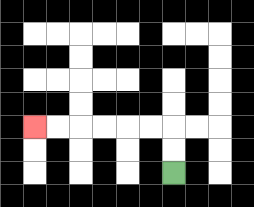{'start': '[7, 7]', 'end': '[1, 5]', 'path_directions': 'U,U,L,L,L,L,L,L', 'path_coordinates': '[[7, 7], [7, 6], [7, 5], [6, 5], [5, 5], [4, 5], [3, 5], [2, 5], [1, 5]]'}